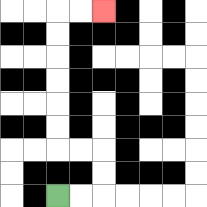{'start': '[2, 8]', 'end': '[4, 0]', 'path_directions': 'R,R,U,U,L,L,U,U,U,U,U,U,R,R', 'path_coordinates': '[[2, 8], [3, 8], [4, 8], [4, 7], [4, 6], [3, 6], [2, 6], [2, 5], [2, 4], [2, 3], [2, 2], [2, 1], [2, 0], [3, 0], [4, 0]]'}